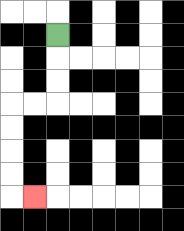{'start': '[2, 1]', 'end': '[1, 8]', 'path_directions': 'D,D,D,L,L,D,D,D,D,R', 'path_coordinates': '[[2, 1], [2, 2], [2, 3], [2, 4], [1, 4], [0, 4], [0, 5], [0, 6], [0, 7], [0, 8], [1, 8]]'}